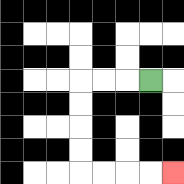{'start': '[6, 3]', 'end': '[7, 7]', 'path_directions': 'L,L,L,D,D,D,D,R,R,R,R', 'path_coordinates': '[[6, 3], [5, 3], [4, 3], [3, 3], [3, 4], [3, 5], [3, 6], [3, 7], [4, 7], [5, 7], [6, 7], [7, 7]]'}